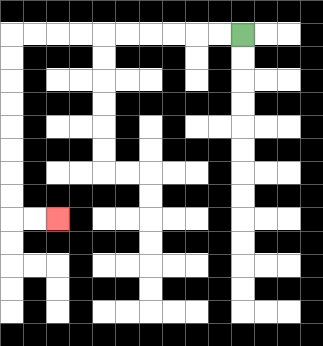{'start': '[10, 1]', 'end': '[2, 9]', 'path_directions': 'L,L,L,L,L,L,L,L,L,L,D,D,D,D,D,D,D,D,R,R', 'path_coordinates': '[[10, 1], [9, 1], [8, 1], [7, 1], [6, 1], [5, 1], [4, 1], [3, 1], [2, 1], [1, 1], [0, 1], [0, 2], [0, 3], [0, 4], [0, 5], [0, 6], [0, 7], [0, 8], [0, 9], [1, 9], [2, 9]]'}